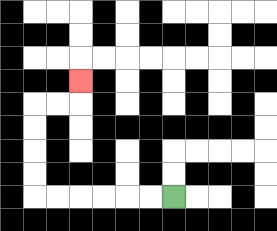{'start': '[7, 8]', 'end': '[3, 3]', 'path_directions': 'L,L,L,L,L,L,U,U,U,U,R,R,U', 'path_coordinates': '[[7, 8], [6, 8], [5, 8], [4, 8], [3, 8], [2, 8], [1, 8], [1, 7], [1, 6], [1, 5], [1, 4], [2, 4], [3, 4], [3, 3]]'}